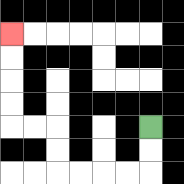{'start': '[6, 5]', 'end': '[0, 1]', 'path_directions': 'D,D,L,L,L,L,U,U,L,L,U,U,U,U', 'path_coordinates': '[[6, 5], [6, 6], [6, 7], [5, 7], [4, 7], [3, 7], [2, 7], [2, 6], [2, 5], [1, 5], [0, 5], [0, 4], [0, 3], [0, 2], [0, 1]]'}